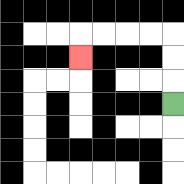{'start': '[7, 4]', 'end': '[3, 2]', 'path_directions': 'U,U,U,L,L,L,L,D', 'path_coordinates': '[[7, 4], [7, 3], [7, 2], [7, 1], [6, 1], [5, 1], [4, 1], [3, 1], [3, 2]]'}